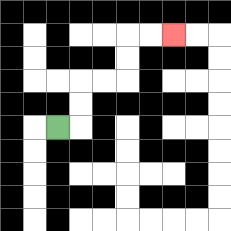{'start': '[2, 5]', 'end': '[7, 1]', 'path_directions': 'R,U,U,R,R,U,U,R,R', 'path_coordinates': '[[2, 5], [3, 5], [3, 4], [3, 3], [4, 3], [5, 3], [5, 2], [5, 1], [6, 1], [7, 1]]'}